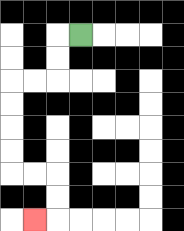{'start': '[3, 1]', 'end': '[1, 9]', 'path_directions': 'L,D,D,L,L,D,D,D,D,R,R,D,D,L', 'path_coordinates': '[[3, 1], [2, 1], [2, 2], [2, 3], [1, 3], [0, 3], [0, 4], [0, 5], [0, 6], [0, 7], [1, 7], [2, 7], [2, 8], [2, 9], [1, 9]]'}